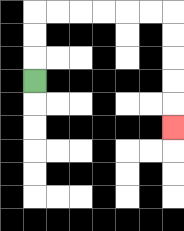{'start': '[1, 3]', 'end': '[7, 5]', 'path_directions': 'U,U,U,R,R,R,R,R,R,D,D,D,D,D', 'path_coordinates': '[[1, 3], [1, 2], [1, 1], [1, 0], [2, 0], [3, 0], [4, 0], [5, 0], [6, 0], [7, 0], [7, 1], [7, 2], [7, 3], [7, 4], [7, 5]]'}